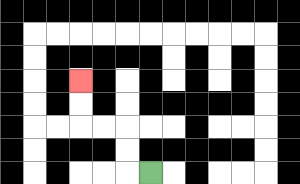{'start': '[6, 7]', 'end': '[3, 3]', 'path_directions': 'L,U,U,L,L,U,U', 'path_coordinates': '[[6, 7], [5, 7], [5, 6], [5, 5], [4, 5], [3, 5], [3, 4], [3, 3]]'}